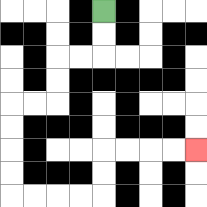{'start': '[4, 0]', 'end': '[8, 6]', 'path_directions': 'D,D,L,L,D,D,L,L,D,D,D,D,R,R,R,R,U,U,R,R,R,R', 'path_coordinates': '[[4, 0], [4, 1], [4, 2], [3, 2], [2, 2], [2, 3], [2, 4], [1, 4], [0, 4], [0, 5], [0, 6], [0, 7], [0, 8], [1, 8], [2, 8], [3, 8], [4, 8], [4, 7], [4, 6], [5, 6], [6, 6], [7, 6], [8, 6]]'}